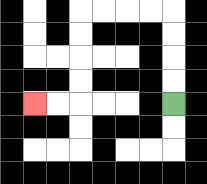{'start': '[7, 4]', 'end': '[1, 4]', 'path_directions': 'U,U,U,U,L,L,L,L,D,D,D,D,L,L', 'path_coordinates': '[[7, 4], [7, 3], [7, 2], [7, 1], [7, 0], [6, 0], [5, 0], [4, 0], [3, 0], [3, 1], [3, 2], [3, 3], [3, 4], [2, 4], [1, 4]]'}